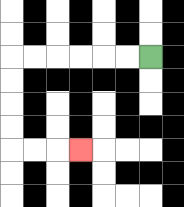{'start': '[6, 2]', 'end': '[3, 6]', 'path_directions': 'L,L,L,L,L,L,D,D,D,D,R,R,R', 'path_coordinates': '[[6, 2], [5, 2], [4, 2], [3, 2], [2, 2], [1, 2], [0, 2], [0, 3], [0, 4], [0, 5], [0, 6], [1, 6], [2, 6], [3, 6]]'}